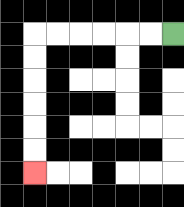{'start': '[7, 1]', 'end': '[1, 7]', 'path_directions': 'L,L,L,L,L,L,D,D,D,D,D,D', 'path_coordinates': '[[7, 1], [6, 1], [5, 1], [4, 1], [3, 1], [2, 1], [1, 1], [1, 2], [1, 3], [1, 4], [1, 5], [1, 6], [1, 7]]'}